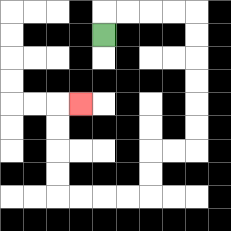{'start': '[4, 1]', 'end': '[3, 4]', 'path_directions': 'U,R,R,R,R,D,D,D,D,D,D,L,L,D,D,L,L,L,L,U,U,U,U,R', 'path_coordinates': '[[4, 1], [4, 0], [5, 0], [6, 0], [7, 0], [8, 0], [8, 1], [8, 2], [8, 3], [8, 4], [8, 5], [8, 6], [7, 6], [6, 6], [6, 7], [6, 8], [5, 8], [4, 8], [3, 8], [2, 8], [2, 7], [2, 6], [2, 5], [2, 4], [3, 4]]'}